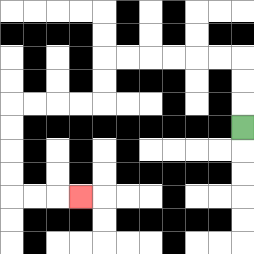{'start': '[10, 5]', 'end': '[3, 8]', 'path_directions': 'U,U,U,L,L,L,L,L,L,D,D,L,L,L,L,D,D,D,D,R,R,R', 'path_coordinates': '[[10, 5], [10, 4], [10, 3], [10, 2], [9, 2], [8, 2], [7, 2], [6, 2], [5, 2], [4, 2], [4, 3], [4, 4], [3, 4], [2, 4], [1, 4], [0, 4], [0, 5], [0, 6], [0, 7], [0, 8], [1, 8], [2, 8], [3, 8]]'}